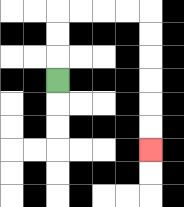{'start': '[2, 3]', 'end': '[6, 6]', 'path_directions': 'U,U,U,R,R,R,R,D,D,D,D,D,D', 'path_coordinates': '[[2, 3], [2, 2], [2, 1], [2, 0], [3, 0], [4, 0], [5, 0], [6, 0], [6, 1], [6, 2], [6, 3], [6, 4], [6, 5], [6, 6]]'}